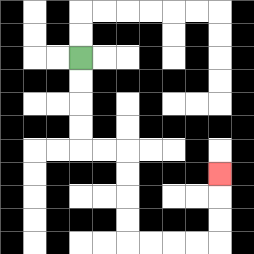{'start': '[3, 2]', 'end': '[9, 7]', 'path_directions': 'D,D,D,D,R,R,D,D,D,D,R,R,R,R,U,U,U', 'path_coordinates': '[[3, 2], [3, 3], [3, 4], [3, 5], [3, 6], [4, 6], [5, 6], [5, 7], [5, 8], [5, 9], [5, 10], [6, 10], [7, 10], [8, 10], [9, 10], [9, 9], [9, 8], [9, 7]]'}